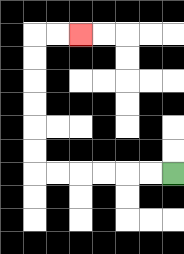{'start': '[7, 7]', 'end': '[3, 1]', 'path_directions': 'L,L,L,L,L,L,U,U,U,U,U,U,R,R', 'path_coordinates': '[[7, 7], [6, 7], [5, 7], [4, 7], [3, 7], [2, 7], [1, 7], [1, 6], [1, 5], [1, 4], [1, 3], [1, 2], [1, 1], [2, 1], [3, 1]]'}